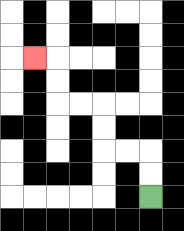{'start': '[6, 8]', 'end': '[1, 2]', 'path_directions': 'U,U,L,L,U,U,L,L,U,U,L', 'path_coordinates': '[[6, 8], [6, 7], [6, 6], [5, 6], [4, 6], [4, 5], [4, 4], [3, 4], [2, 4], [2, 3], [2, 2], [1, 2]]'}